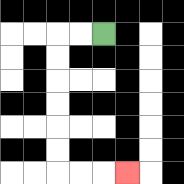{'start': '[4, 1]', 'end': '[5, 7]', 'path_directions': 'L,L,D,D,D,D,D,D,R,R,R', 'path_coordinates': '[[4, 1], [3, 1], [2, 1], [2, 2], [2, 3], [2, 4], [2, 5], [2, 6], [2, 7], [3, 7], [4, 7], [5, 7]]'}